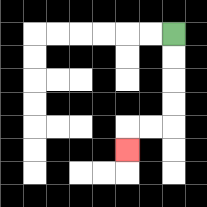{'start': '[7, 1]', 'end': '[5, 6]', 'path_directions': 'D,D,D,D,L,L,D', 'path_coordinates': '[[7, 1], [7, 2], [7, 3], [7, 4], [7, 5], [6, 5], [5, 5], [5, 6]]'}